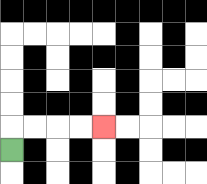{'start': '[0, 6]', 'end': '[4, 5]', 'path_directions': 'U,R,R,R,R', 'path_coordinates': '[[0, 6], [0, 5], [1, 5], [2, 5], [3, 5], [4, 5]]'}